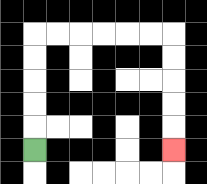{'start': '[1, 6]', 'end': '[7, 6]', 'path_directions': 'U,U,U,U,U,R,R,R,R,R,R,D,D,D,D,D', 'path_coordinates': '[[1, 6], [1, 5], [1, 4], [1, 3], [1, 2], [1, 1], [2, 1], [3, 1], [4, 1], [5, 1], [6, 1], [7, 1], [7, 2], [7, 3], [7, 4], [7, 5], [7, 6]]'}